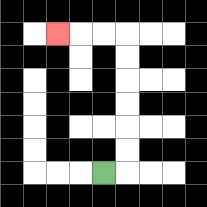{'start': '[4, 7]', 'end': '[2, 1]', 'path_directions': 'R,U,U,U,U,U,U,L,L,L', 'path_coordinates': '[[4, 7], [5, 7], [5, 6], [5, 5], [5, 4], [5, 3], [5, 2], [5, 1], [4, 1], [3, 1], [2, 1]]'}